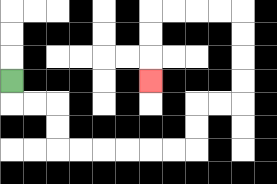{'start': '[0, 3]', 'end': '[6, 3]', 'path_directions': 'D,R,R,D,D,R,R,R,R,R,R,U,U,R,R,U,U,U,U,L,L,L,L,D,D,D', 'path_coordinates': '[[0, 3], [0, 4], [1, 4], [2, 4], [2, 5], [2, 6], [3, 6], [4, 6], [5, 6], [6, 6], [7, 6], [8, 6], [8, 5], [8, 4], [9, 4], [10, 4], [10, 3], [10, 2], [10, 1], [10, 0], [9, 0], [8, 0], [7, 0], [6, 0], [6, 1], [6, 2], [6, 3]]'}